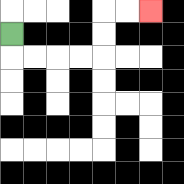{'start': '[0, 1]', 'end': '[6, 0]', 'path_directions': 'D,R,R,R,R,U,U,R,R', 'path_coordinates': '[[0, 1], [0, 2], [1, 2], [2, 2], [3, 2], [4, 2], [4, 1], [4, 0], [5, 0], [6, 0]]'}